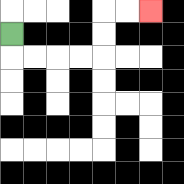{'start': '[0, 1]', 'end': '[6, 0]', 'path_directions': 'D,R,R,R,R,U,U,R,R', 'path_coordinates': '[[0, 1], [0, 2], [1, 2], [2, 2], [3, 2], [4, 2], [4, 1], [4, 0], [5, 0], [6, 0]]'}